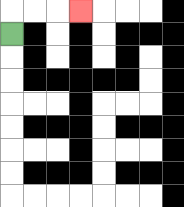{'start': '[0, 1]', 'end': '[3, 0]', 'path_directions': 'U,R,R,R', 'path_coordinates': '[[0, 1], [0, 0], [1, 0], [2, 0], [3, 0]]'}